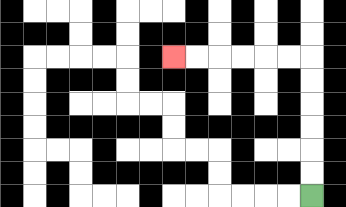{'start': '[13, 8]', 'end': '[7, 2]', 'path_directions': 'U,U,U,U,U,U,L,L,L,L,L,L', 'path_coordinates': '[[13, 8], [13, 7], [13, 6], [13, 5], [13, 4], [13, 3], [13, 2], [12, 2], [11, 2], [10, 2], [9, 2], [8, 2], [7, 2]]'}